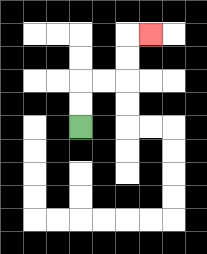{'start': '[3, 5]', 'end': '[6, 1]', 'path_directions': 'U,U,R,R,U,U,R', 'path_coordinates': '[[3, 5], [3, 4], [3, 3], [4, 3], [5, 3], [5, 2], [5, 1], [6, 1]]'}